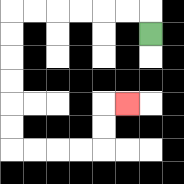{'start': '[6, 1]', 'end': '[5, 4]', 'path_directions': 'U,L,L,L,L,L,L,D,D,D,D,D,D,R,R,R,R,U,U,R', 'path_coordinates': '[[6, 1], [6, 0], [5, 0], [4, 0], [3, 0], [2, 0], [1, 0], [0, 0], [0, 1], [0, 2], [0, 3], [0, 4], [0, 5], [0, 6], [1, 6], [2, 6], [3, 6], [4, 6], [4, 5], [4, 4], [5, 4]]'}